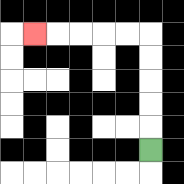{'start': '[6, 6]', 'end': '[1, 1]', 'path_directions': 'U,U,U,U,U,L,L,L,L,L', 'path_coordinates': '[[6, 6], [6, 5], [6, 4], [6, 3], [6, 2], [6, 1], [5, 1], [4, 1], [3, 1], [2, 1], [1, 1]]'}